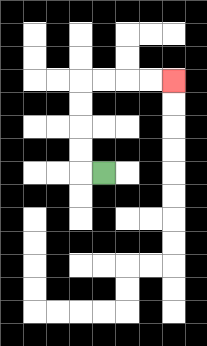{'start': '[4, 7]', 'end': '[7, 3]', 'path_directions': 'L,U,U,U,U,R,R,R,R', 'path_coordinates': '[[4, 7], [3, 7], [3, 6], [3, 5], [3, 4], [3, 3], [4, 3], [5, 3], [6, 3], [7, 3]]'}